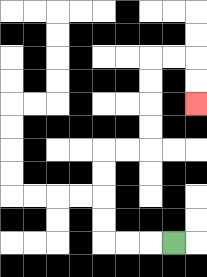{'start': '[7, 10]', 'end': '[8, 4]', 'path_directions': 'L,L,L,U,U,U,U,R,R,U,U,U,U,R,R,D,D', 'path_coordinates': '[[7, 10], [6, 10], [5, 10], [4, 10], [4, 9], [4, 8], [4, 7], [4, 6], [5, 6], [6, 6], [6, 5], [6, 4], [6, 3], [6, 2], [7, 2], [8, 2], [8, 3], [8, 4]]'}